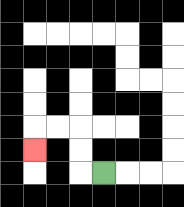{'start': '[4, 7]', 'end': '[1, 6]', 'path_directions': 'L,U,U,L,L,D', 'path_coordinates': '[[4, 7], [3, 7], [3, 6], [3, 5], [2, 5], [1, 5], [1, 6]]'}